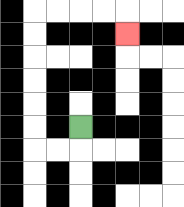{'start': '[3, 5]', 'end': '[5, 1]', 'path_directions': 'D,L,L,U,U,U,U,U,U,R,R,R,R,D', 'path_coordinates': '[[3, 5], [3, 6], [2, 6], [1, 6], [1, 5], [1, 4], [1, 3], [1, 2], [1, 1], [1, 0], [2, 0], [3, 0], [4, 0], [5, 0], [5, 1]]'}